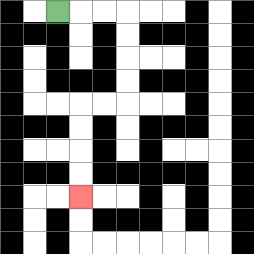{'start': '[2, 0]', 'end': '[3, 8]', 'path_directions': 'R,R,R,D,D,D,D,L,L,D,D,D,D', 'path_coordinates': '[[2, 0], [3, 0], [4, 0], [5, 0], [5, 1], [5, 2], [5, 3], [5, 4], [4, 4], [3, 4], [3, 5], [3, 6], [3, 7], [3, 8]]'}